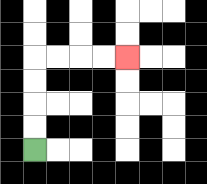{'start': '[1, 6]', 'end': '[5, 2]', 'path_directions': 'U,U,U,U,R,R,R,R', 'path_coordinates': '[[1, 6], [1, 5], [1, 4], [1, 3], [1, 2], [2, 2], [3, 2], [4, 2], [5, 2]]'}